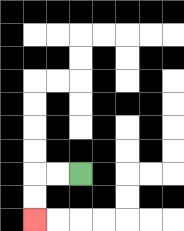{'start': '[3, 7]', 'end': '[1, 9]', 'path_directions': 'L,L,D,D', 'path_coordinates': '[[3, 7], [2, 7], [1, 7], [1, 8], [1, 9]]'}